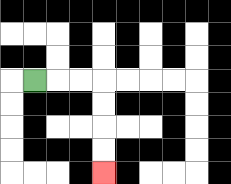{'start': '[1, 3]', 'end': '[4, 7]', 'path_directions': 'R,R,R,D,D,D,D', 'path_coordinates': '[[1, 3], [2, 3], [3, 3], [4, 3], [4, 4], [4, 5], [4, 6], [4, 7]]'}